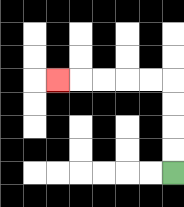{'start': '[7, 7]', 'end': '[2, 3]', 'path_directions': 'U,U,U,U,L,L,L,L,L', 'path_coordinates': '[[7, 7], [7, 6], [7, 5], [7, 4], [7, 3], [6, 3], [5, 3], [4, 3], [3, 3], [2, 3]]'}